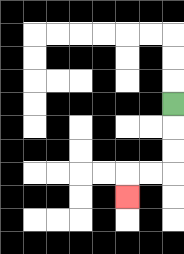{'start': '[7, 4]', 'end': '[5, 8]', 'path_directions': 'D,D,D,L,L,D', 'path_coordinates': '[[7, 4], [7, 5], [7, 6], [7, 7], [6, 7], [5, 7], [5, 8]]'}